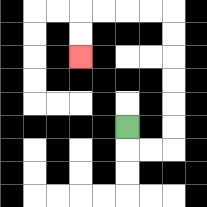{'start': '[5, 5]', 'end': '[3, 2]', 'path_directions': 'D,R,R,U,U,U,U,U,U,L,L,L,L,D,D', 'path_coordinates': '[[5, 5], [5, 6], [6, 6], [7, 6], [7, 5], [7, 4], [7, 3], [7, 2], [7, 1], [7, 0], [6, 0], [5, 0], [4, 0], [3, 0], [3, 1], [3, 2]]'}